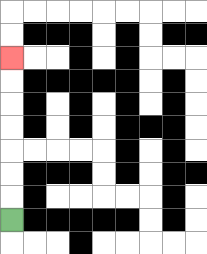{'start': '[0, 9]', 'end': '[0, 2]', 'path_directions': 'U,U,U,U,U,U,U', 'path_coordinates': '[[0, 9], [0, 8], [0, 7], [0, 6], [0, 5], [0, 4], [0, 3], [0, 2]]'}